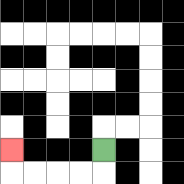{'start': '[4, 6]', 'end': '[0, 6]', 'path_directions': 'D,L,L,L,L,U', 'path_coordinates': '[[4, 6], [4, 7], [3, 7], [2, 7], [1, 7], [0, 7], [0, 6]]'}